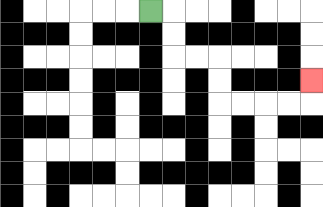{'start': '[6, 0]', 'end': '[13, 3]', 'path_directions': 'R,D,D,R,R,D,D,R,R,R,R,U', 'path_coordinates': '[[6, 0], [7, 0], [7, 1], [7, 2], [8, 2], [9, 2], [9, 3], [9, 4], [10, 4], [11, 4], [12, 4], [13, 4], [13, 3]]'}